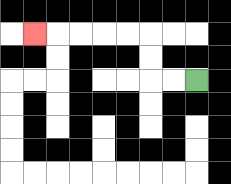{'start': '[8, 3]', 'end': '[1, 1]', 'path_directions': 'L,L,U,U,L,L,L,L,L', 'path_coordinates': '[[8, 3], [7, 3], [6, 3], [6, 2], [6, 1], [5, 1], [4, 1], [3, 1], [2, 1], [1, 1]]'}